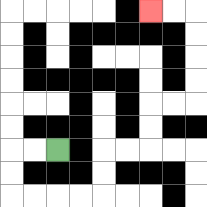{'start': '[2, 6]', 'end': '[6, 0]', 'path_directions': 'L,L,D,D,R,R,R,R,U,U,R,R,U,U,R,R,U,U,U,U,L,L', 'path_coordinates': '[[2, 6], [1, 6], [0, 6], [0, 7], [0, 8], [1, 8], [2, 8], [3, 8], [4, 8], [4, 7], [4, 6], [5, 6], [6, 6], [6, 5], [6, 4], [7, 4], [8, 4], [8, 3], [8, 2], [8, 1], [8, 0], [7, 0], [6, 0]]'}